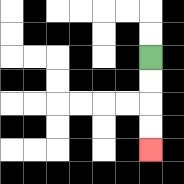{'start': '[6, 2]', 'end': '[6, 6]', 'path_directions': 'D,D,D,D', 'path_coordinates': '[[6, 2], [6, 3], [6, 4], [6, 5], [6, 6]]'}